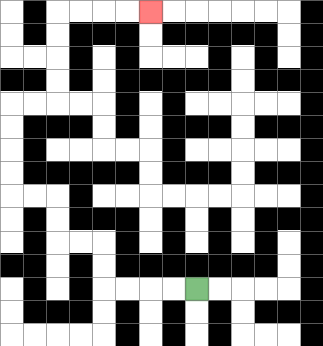{'start': '[8, 12]', 'end': '[6, 0]', 'path_directions': 'L,L,L,L,U,U,L,L,U,U,L,L,U,U,U,U,R,R,U,U,U,U,R,R,R,R', 'path_coordinates': '[[8, 12], [7, 12], [6, 12], [5, 12], [4, 12], [4, 11], [4, 10], [3, 10], [2, 10], [2, 9], [2, 8], [1, 8], [0, 8], [0, 7], [0, 6], [0, 5], [0, 4], [1, 4], [2, 4], [2, 3], [2, 2], [2, 1], [2, 0], [3, 0], [4, 0], [5, 0], [6, 0]]'}